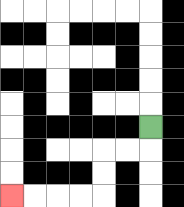{'start': '[6, 5]', 'end': '[0, 8]', 'path_directions': 'D,L,L,D,D,L,L,L,L', 'path_coordinates': '[[6, 5], [6, 6], [5, 6], [4, 6], [4, 7], [4, 8], [3, 8], [2, 8], [1, 8], [0, 8]]'}